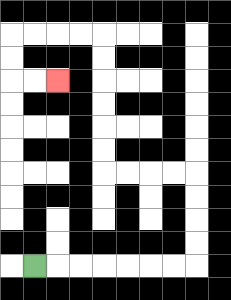{'start': '[1, 11]', 'end': '[2, 3]', 'path_directions': 'R,R,R,R,R,R,R,U,U,U,U,L,L,L,L,U,U,U,U,U,U,L,L,L,L,D,D,R,R', 'path_coordinates': '[[1, 11], [2, 11], [3, 11], [4, 11], [5, 11], [6, 11], [7, 11], [8, 11], [8, 10], [8, 9], [8, 8], [8, 7], [7, 7], [6, 7], [5, 7], [4, 7], [4, 6], [4, 5], [4, 4], [4, 3], [4, 2], [4, 1], [3, 1], [2, 1], [1, 1], [0, 1], [0, 2], [0, 3], [1, 3], [2, 3]]'}